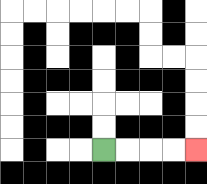{'start': '[4, 6]', 'end': '[8, 6]', 'path_directions': 'R,R,R,R', 'path_coordinates': '[[4, 6], [5, 6], [6, 6], [7, 6], [8, 6]]'}